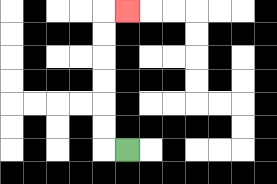{'start': '[5, 6]', 'end': '[5, 0]', 'path_directions': 'L,U,U,U,U,U,U,R', 'path_coordinates': '[[5, 6], [4, 6], [4, 5], [4, 4], [4, 3], [4, 2], [4, 1], [4, 0], [5, 0]]'}